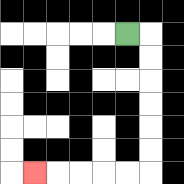{'start': '[5, 1]', 'end': '[1, 7]', 'path_directions': 'R,D,D,D,D,D,D,L,L,L,L,L', 'path_coordinates': '[[5, 1], [6, 1], [6, 2], [6, 3], [6, 4], [6, 5], [6, 6], [6, 7], [5, 7], [4, 7], [3, 7], [2, 7], [1, 7]]'}